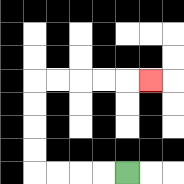{'start': '[5, 7]', 'end': '[6, 3]', 'path_directions': 'L,L,L,L,U,U,U,U,R,R,R,R,R', 'path_coordinates': '[[5, 7], [4, 7], [3, 7], [2, 7], [1, 7], [1, 6], [1, 5], [1, 4], [1, 3], [2, 3], [3, 3], [4, 3], [5, 3], [6, 3]]'}